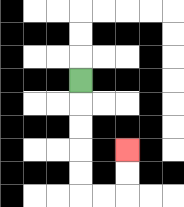{'start': '[3, 3]', 'end': '[5, 6]', 'path_directions': 'D,D,D,D,D,R,R,U,U', 'path_coordinates': '[[3, 3], [3, 4], [3, 5], [3, 6], [3, 7], [3, 8], [4, 8], [5, 8], [5, 7], [5, 6]]'}